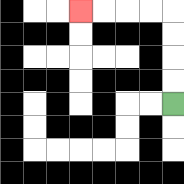{'start': '[7, 4]', 'end': '[3, 0]', 'path_directions': 'U,U,U,U,L,L,L,L', 'path_coordinates': '[[7, 4], [7, 3], [7, 2], [7, 1], [7, 0], [6, 0], [5, 0], [4, 0], [3, 0]]'}